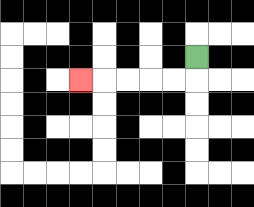{'start': '[8, 2]', 'end': '[3, 3]', 'path_directions': 'D,L,L,L,L,L', 'path_coordinates': '[[8, 2], [8, 3], [7, 3], [6, 3], [5, 3], [4, 3], [3, 3]]'}